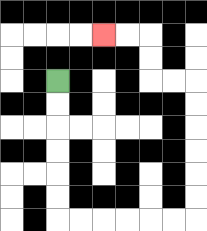{'start': '[2, 3]', 'end': '[4, 1]', 'path_directions': 'D,D,D,D,D,D,R,R,R,R,R,R,U,U,U,U,U,U,L,L,U,U,L,L', 'path_coordinates': '[[2, 3], [2, 4], [2, 5], [2, 6], [2, 7], [2, 8], [2, 9], [3, 9], [4, 9], [5, 9], [6, 9], [7, 9], [8, 9], [8, 8], [8, 7], [8, 6], [8, 5], [8, 4], [8, 3], [7, 3], [6, 3], [6, 2], [6, 1], [5, 1], [4, 1]]'}